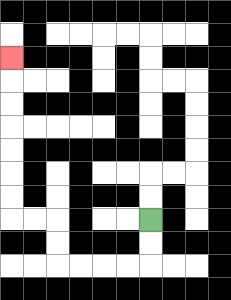{'start': '[6, 9]', 'end': '[0, 2]', 'path_directions': 'D,D,L,L,L,L,U,U,L,L,U,U,U,U,U,U,U', 'path_coordinates': '[[6, 9], [6, 10], [6, 11], [5, 11], [4, 11], [3, 11], [2, 11], [2, 10], [2, 9], [1, 9], [0, 9], [0, 8], [0, 7], [0, 6], [0, 5], [0, 4], [0, 3], [0, 2]]'}